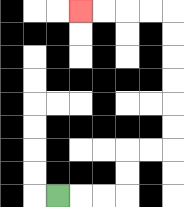{'start': '[2, 8]', 'end': '[3, 0]', 'path_directions': 'R,R,R,U,U,R,R,U,U,U,U,U,U,L,L,L,L', 'path_coordinates': '[[2, 8], [3, 8], [4, 8], [5, 8], [5, 7], [5, 6], [6, 6], [7, 6], [7, 5], [7, 4], [7, 3], [7, 2], [7, 1], [7, 0], [6, 0], [5, 0], [4, 0], [3, 0]]'}